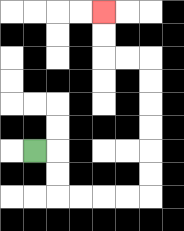{'start': '[1, 6]', 'end': '[4, 0]', 'path_directions': 'R,D,D,R,R,R,R,U,U,U,U,U,U,L,L,U,U', 'path_coordinates': '[[1, 6], [2, 6], [2, 7], [2, 8], [3, 8], [4, 8], [5, 8], [6, 8], [6, 7], [6, 6], [6, 5], [6, 4], [6, 3], [6, 2], [5, 2], [4, 2], [4, 1], [4, 0]]'}